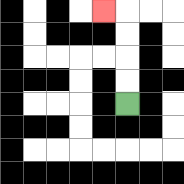{'start': '[5, 4]', 'end': '[4, 0]', 'path_directions': 'U,U,U,U,L', 'path_coordinates': '[[5, 4], [5, 3], [5, 2], [5, 1], [5, 0], [4, 0]]'}